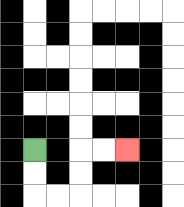{'start': '[1, 6]', 'end': '[5, 6]', 'path_directions': 'D,D,R,R,U,U,R,R', 'path_coordinates': '[[1, 6], [1, 7], [1, 8], [2, 8], [3, 8], [3, 7], [3, 6], [4, 6], [5, 6]]'}